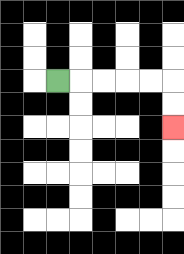{'start': '[2, 3]', 'end': '[7, 5]', 'path_directions': 'R,R,R,R,R,D,D', 'path_coordinates': '[[2, 3], [3, 3], [4, 3], [5, 3], [6, 3], [7, 3], [7, 4], [7, 5]]'}